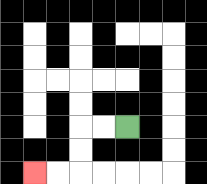{'start': '[5, 5]', 'end': '[1, 7]', 'path_directions': 'L,L,D,D,L,L', 'path_coordinates': '[[5, 5], [4, 5], [3, 5], [3, 6], [3, 7], [2, 7], [1, 7]]'}